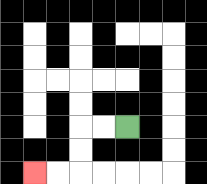{'start': '[5, 5]', 'end': '[1, 7]', 'path_directions': 'L,L,D,D,L,L', 'path_coordinates': '[[5, 5], [4, 5], [3, 5], [3, 6], [3, 7], [2, 7], [1, 7]]'}